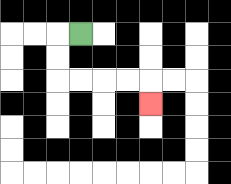{'start': '[3, 1]', 'end': '[6, 4]', 'path_directions': 'L,D,D,R,R,R,R,D', 'path_coordinates': '[[3, 1], [2, 1], [2, 2], [2, 3], [3, 3], [4, 3], [5, 3], [6, 3], [6, 4]]'}